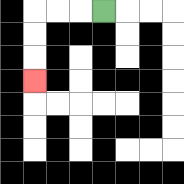{'start': '[4, 0]', 'end': '[1, 3]', 'path_directions': 'L,L,L,D,D,D', 'path_coordinates': '[[4, 0], [3, 0], [2, 0], [1, 0], [1, 1], [1, 2], [1, 3]]'}